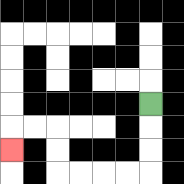{'start': '[6, 4]', 'end': '[0, 6]', 'path_directions': 'D,D,D,L,L,L,L,U,U,L,L,D', 'path_coordinates': '[[6, 4], [6, 5], [6, 6], [6, 7], [5, 7], [4, 7], [3, 7], [2, 7], [2, 6], [2, 5], [1, 5], [0, 5], [0, 6]]'}